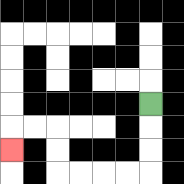{'start': '[6, 4]', 'end': '[0, 6]', 'path_directions': 'D,D,D,L,L,L,L,U,U,L,L,D', 'path_coordinates': '[[6, 4], [6, 5], [6, 6], [6, 7], [5, 7], [4, 7], [3, 7], [2, 7], [2, 6], [2, 5], [1, 5], [0, 5], [0, 6]]'}